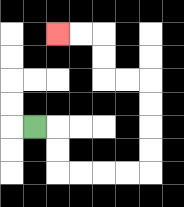{'start': '[1, 5]', 'end': '[2, 1]', 'path_directions': 'R,D,D,R,R,R,R,U,U,U,U,L,L,U,U,L,L', 'path_coordinates': '[[1, 5], [2, 5], [2, 6], [2, 7], [3, 7], [4, 7], [5, 7], [6, 7], [6, 6], [6, 5], [6, 4], [6, 3], [5, 3], [4, 3], [4, 2], [4, 1], [3, 1], [2, 1]]'}